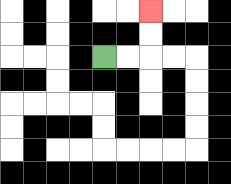{'start': '[4, 2]', 'end': '[6, 0]', 'path_directions': 'R,R,U,U', 'path_coordinates': '[[4, 2], [5, 2], [6, 2], [6, 1], [6, 0]]'}